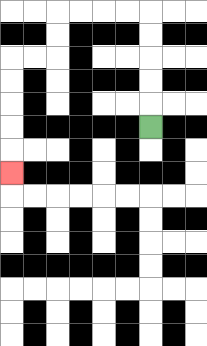{'start': '[6, 5]', 'end': '[0, 7]', 'path_directions': 'U,U,U,U,U,L,L,L,L,D,D,L,L,D,D,D,D,D', 'path_coordinates': '[[6, 5], [6, 4], [6, 3], [6, 2], [6, 1], [6, 0], [5, 0], [4, 0], [3, 0], [2, 0], [2, 1], [2, 2], [1, 2], [0, 2], [0, 3], [0, 4], [0, 5], [0, 6], [0, 7]]'}